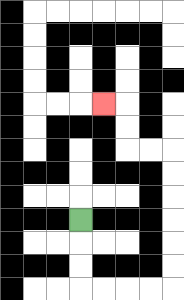{'start': '[3, 9]', 'end': '[4, 4]', 'path_directions': 'D,D,D,R,R,R,R,U,U,U,U,U,U,L,L,U,U,L', 'path_coordinates': '[[3, 9], [3, 10], [3, 11], [3, 12], [4, 12], [5, 12], [6, 12], [7, 12], [7, 11], [7, 10], [7, 9], [7, 8], [7, 7], [7, 6], [6, 6], [5, 6], [5, 5], [5, 4], [4, 4]]'}